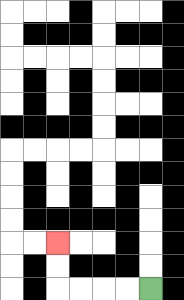{'start': '[6, 12]', 'end': '[2, 10]', 'path_directions': 'L,L,L,L,U,U', 'path_coordinates': '[[6, 12], [5, 12], [4, 12], [3, 12], [2, 12], [2, 11], [2, 10]]'}